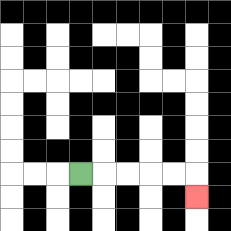{'start': '[3, 7]', 'end': '[8, 8]', 'path_directions': 'R,R,R,R,R,D', 'path_coordinates': '[[3, 7], [4, 7], [5, 7], [6, 7], [7, 7], [8, 7], [8, 8]]'}